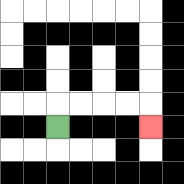{'start': '[2, 5]', 'end': '[6, 5]', 'path_directions': 'U,R,R,R,R,D', 'path_coordinates': '[[2, 5], [2, 4], [3, 4], [4, 4], [5, 4], [6, 4], [6, 5]]'}